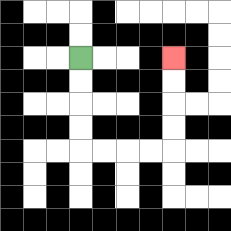{'start': '[3, 2]', 'end': '[7, 2]', 'path_directions': 'D,D,D,D,R,R,R,R,U,U,U,U', 'path_coordinates': '[[3, 2], [3, 3], [3, 4], [3, 5], [3, 6], [4, 6], [5, 6], [6, 6], [7, 6], [7, 5], [7, 4], [7, 3], [7, 2]]'}